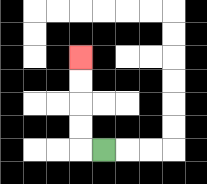{'start': '[4, 6]', 'end': '[3, 2]', 'path_directions': 'L,U,U,U,U', 'path_coordinates': '[[4, 6], [3, 6], [3, 5], [3, 4], [3, 3], [3, 2]]'}